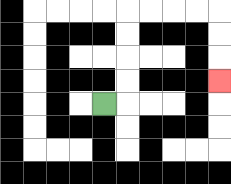{'start': '[4, 4]', 'end': '[9, 3]', 'path_directions': 'R,U,U,U,U,R,R,R,R,D,D,D', 'path_coordinates': '[[4, 4], [5, 4], [5, 3], [5, 2], [5, 1], [5, 0], [6, 0], [7, 0], [8, 0], [9, 0], [9, 1], [9, 2], [9, 3]]'}